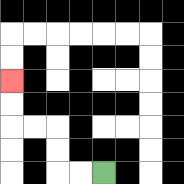{'start': '[4, 7]', 'end': '[0, 3]', 'path_directions': 'L,L,U,U,L,L,U,U', 'path_coordinates': '[[4, 7], [3, 7], [2, 7], [2, 6], [2, 5], [1, 5], [0, 5], [0, 4], [0, 3]]'}